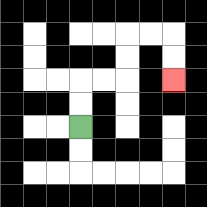{'start': '[3, 5]', 'end': '[7, 3]', 'path_directions': 'U,U,R,R,U,U,R,R,D,D', 'path_coordinates': '[[3, 5], [3, 4], [3, 3], [4, 3], [5, 3], [5, 2], [5, 1], [6, 1], [7, 1], [7, 2], [7, 3]]'}